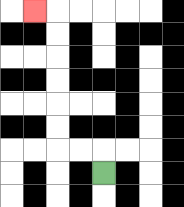{'start': '[4, 7]', 'end': '[1, 0]', 'path_directions': 'U,L,L,U,U,U,U,U,U,L', 'path_coordinates': '[[4, 7], [4, 6], [3, 6], [2, 6], [2, 5], [2, 4], [2, 3], [2, 2], [2, 1], [2, 0], [1, 0]]'}